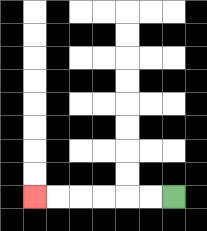{'start': '[7, 8]', 'end': '[1, 8]', 'path_directions': 'L,L,L,L,L,L', 'path_coordinates': '[[7, 8], [6, 8], [5, 8], [4, 8], [3, 8], [2, 8], [1, 8]]'}